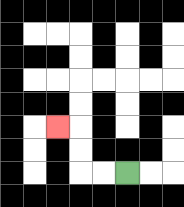{'start': '[5, 7]', 'end': '[2, 5]', 'path_directions': 'L,L,U,U,L', 'path_coordinates': '[[5, 7], [4, 7], [3, 7], [3, 6], [3, 5], [2, 5]]'}